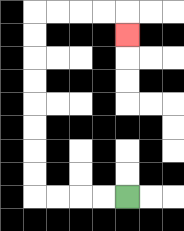{'start': '[5, 8]', 'end': '[5, 1]', 'path_directions': 'L,L,L,L,U,U,U,U,U,U,U,U,R,R,R,R,D', 'path_coordinates': '[[5, 8], [4, 8], [3, 8], [2, 8], [1, 8], [1, 7], [1, 6], [1, 5], [1, 4], [1, 3], [1, 2], [1, 1], [1, 0], [2, 0], [3, 0], [4, 0], [5, 0], [5, 1]]'}